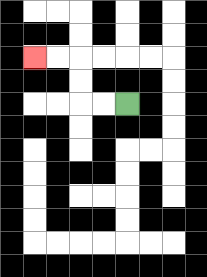{'start': '[5, 4]', 'end': '[1, 2]', 'path_directions': 'L,L,U,U,L,L', 'path_coordinates': '[[5, 4], [4, 4], [3, 4], [3, 3], [3, 2], [2, 2], [1, 2]]'}